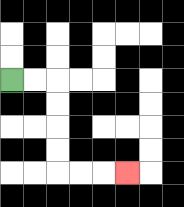{'start': '[0, 3]', 'end': '[5, 7]', 'path_directions': 'R,R,D,D,D,D,R,R,R', 'path_coordinates': '[[0, 3], [1, 3], [2, 3], [2, 4], [2, 5], [2, 6], [2, 7], [3, 7], [4, 7], [5, 7]]'}